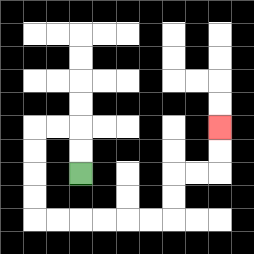{'start': '[3, 7]', 'end': '[9, 5]', 'path_directions': 'U,U,L,L,D,D,D,D,R,R,R,R,R,R,U,U,R,R,U,U', 'path_coordinates': '[[3, 7], [3, 6], [3, 5], [2, 5], [1, 5], [1, 6], [1, 7], [1, 8], [1, 9], [2, 9], [3, 9], [4, 9], [5, 9], [6, 9], [7, 9], [7, 8], [7, 7], [8, 7], [9, 7], [9, 6], [9, 5]]'}